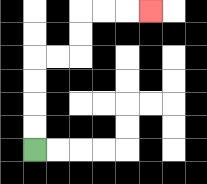{'start': '[1, 6]', 'end': '[6, 0]', 'path_directions': 'U,U,U,U,R,R,U,U,R,R,R', 'path_coordinates': '[[1, 6], [1, 5], [1, 4], [1, 3], [1, 2], [2, 2], [3, 2], [3, 1], [3, 0], [4, 0], [5, 0], [6, 0]]'}